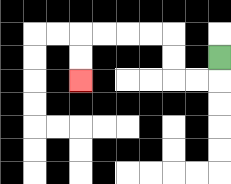{'start': '[9, 2]', 'end': '[3, 3]', 'path_directions': 'D,L,L,U,U,L,L,L,L,D,D', 'path_coordinates': '[[9, 2], [9, 3], [8, 3], [7, 3], [7, 2], [7, 1], [6, 1], [5, 1], [4, 1], [3, 1], [3, 2], [3, 3]]'}